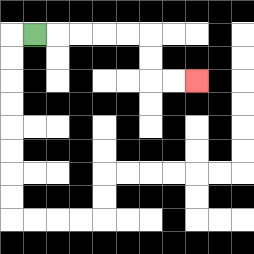{'start': '[1, 1]', 'end': '[8, 3]', 'path_directions': 'R,R,R,R,R,D,D,R,R', 'path_coordinates': '[[1, 1], [2, 1], [3, 1], [4, 1], [5, 1], [6, 1], [6, 2], [6, 3], [7, 3], [8, 3]]'}